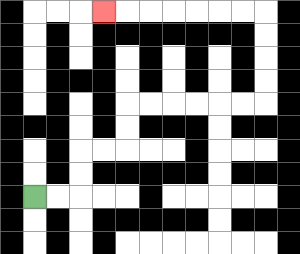{'start': '[1, 8]', 'end': '[4, 0]', 'path_directions': 'R,R,U,U,R,R,U,U,R,R,R,R,R,R,U,U,U,U,L,L,L,L,L,L,L', 'path_coordinates': '[[1, 8], [2, 8], [3, 8], [3, 7], [3, 6], [4, 6], [5, 6], [5, 5], [5, 4], [6, 4], [7, 4], [8, 4], [9, 4], [10, 4], [11, 4], [11, 3], [11, 2], [11, 1], [11, 0], [10, 0], [9, 0], [8, 0], [7, 0], [6, 0], [5, 0], [4, 0]]'}